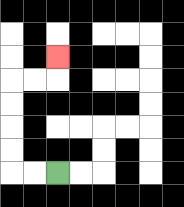{'start': '[2, 7]', 'end': '[2, 2]', 'path_directions': 'L,L,U,U,U,U,R,R,U', 'path_coordinates': '[[2, 7], [1, 7], [0, 7], [0, 6], [0, 5], [0, 4], [0, 3], [1, 3], [2, 3], [2, 2]]'}